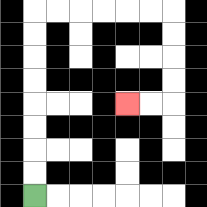{'start': '[1, 8]', 'end': '[5, 4]', 'path_directions': 'U,U,U,U,U,U,U,U,R,R,R,R,R,R,D,D,D,D,L,L', 'path_coordinates': '[[1, 8], [1, 7], [1, 6], [1, 5], [1, 4], [1, 3], [1, 2], [1, 1], [1, 0], [2, 0], [3, 0], [4, 0], [5, 0], [6, 0], [7, 0], [7, 1], [7, 2], [7, 3], [7, 4], [6, 4], [5, 4]]'}